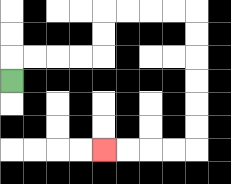{'start': '[0, 3]', 'end': '[4, 6]', 'path_directions': 'U,R,R,R,R,U,U,R,R,R,R,D,D,D,D,D,D,L,L,L,L', 'path_coordinates': '[[0, 3], [0, 2], [1, 2], [2, 2], [3, 2], [4, 2], [4, 1], [4, 0], [5, 0], [6, 0], [7, 0], [8, 0], [8, 1], [8, 2], [8, 3], [8, 4], [8, 5], [8, 6], [7, 6], [6, 6], [5, 6], [4, 6]]'}